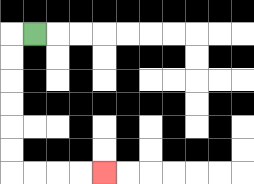{'start': '[1, 1]', 'end': '[4, 7]', 'path_directions': 'L,D,D,D,D,D,D,R,R,R,R', 'path_coordinates': '[[1, 1], [0, 1], [0, 2], [0, 3], [0, 4], [0, 5], [0, 6], [0, 7], [1, 7], [2, 7], [3, 7], [4, 7]]'}